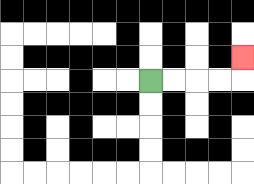{'start': '[6, 3]', 'end': '[10, 2]', 'path_directions': 'R,R,R,R,U', 'path_coordinates': '[[6, 3], [7, 3], [8, 3], [9, 3], [10, 3], [10, 2]]'}